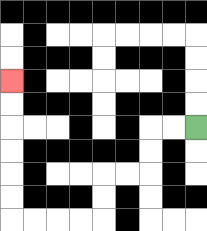{'start': '[8, 5]', 'end': '[0, 3]', 'path_directions': 'L,L,D,D,L,L,D,D,L,L,L,L,U,U,U,U,U,U', 'path_coordinates': '[[8, 5], [7, 5], [6, 5], [6, 6], [6, 7], [5, 7], [4, 7], [4, 8], [4, 9], [3, 9], [2, 9], [1, 9], [0, 9], [0, 8], [0, 7], [0, 6], [0, 5], [0, 4], [0, 3]]'}